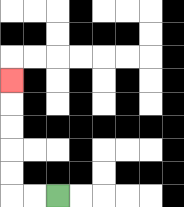{'start': '[2, 8]', 'end': '[0, 3]', 'path_directions': 'L,L,U,U,U,U,U', 'path_coordinates': '[[2, 8], [1, 8], [0, 8], [0, 7], [0, 6], [0, 5], [0, 4], [0, 3]]'}